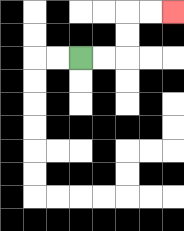{'start': '[3, 2]', 'end': '[7, 0]', 'path_directions': 'R,R,U,U,R,R', 'path_coordinates': '[[3, 2], [4, 2], [5, 2], [5, 1], [5, 0], [6, 0], [7, 0]]'}